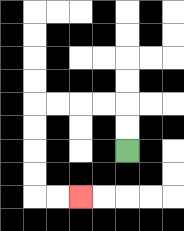{'start': '[5, 6]', 'end': '[3, 8]', 'path_directions': 'U,U,L,L,L,L,D,D,D,D,R,R', 'path_coordinates': '[[5, 6], [5, 5], [5, 4], [4, 4], [3, 4], [2, 4], [1, 4], [1, 5], [1, 6], [1, 7], [1, 8], [2, 8], [3, 8]]'}